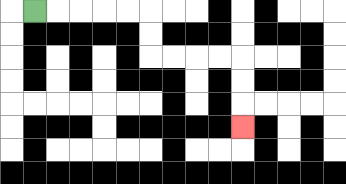{'start': '[1, 0]', 'end': '[10, 5]', 'path_directions': 'R,R,R,R,R,D,D,R,R,R,R,D,D,D', 'path_coordinates': '[[1, 0], [2, 0], [3, 0], [4, 0], [5, 0], [6, 0], [6, 1], [6, 2], [7, 2], [8, 2], [9, 2], [10, 2], [10, 3], [10, 4], [10, 5]]'}